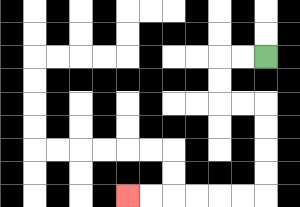{'start': '[11, 2]', 'end': '[5, 8]', 'path_directions': 'L,L,D,D,R,R,D,D,D,D,L,L,L,L,L,L', 'path_coordinates': '[[11, 2], [10, 2], [9, 2], [9, 3], [9, 4], [10, 4], [11, 4], [11, 5], [11, 6], [11, 7], [11, 8], [10, 8], [9, 8], [8, 8], [7, 8], [6, 8], [5, 8]]'}